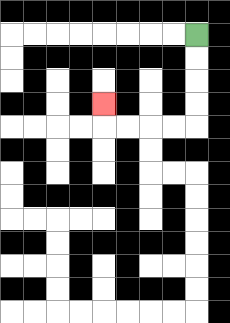{'start': '[8, 1]', 'end': '[4, 4]', 'path_directions': 'D,D,D,D,L,L,L,L,U', 'path_coordinates': '[[8, 1], [8, 2], [8, 3], [8, 4], [8, 5], [7, 5], [6, 5], [5, 5], [4, 5], [4, 4]]'}